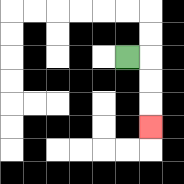{'start': '[5, 2]', 'end': '[6, 5]', 'path_directions': 'R,D,D,D', 'path_coordinates': '[[5, 2], [6, 2], [6, 3], [6, 4], [6, 5]]'}